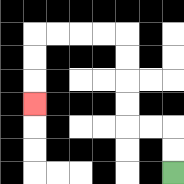{'start': '[7, 7]', 'end': '[1, 4]', 'path_directions': 'U,U,L,L,U,U,U,U,L,L,L,L,D,D,D', 'path_coordinates': '[[7, 7], [7, 6], [7, 5], [6, 5], [5, 5], [5, 4], [5, 3], [5, 2], [5, 1], [4, 1], [3, 1], [2, 1], [1, 1], [1, 2], [1, 3], [1, 4]]'}